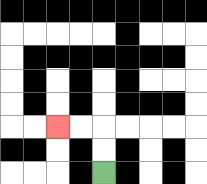{'start': '[4, 7]', 'end': '[2, 5]', 'path_directions': 'U,U,L,L', 'path_coordinates': '[[4, 7], [4, 6], [4, 5], [3, 5], [2, 5]]'}